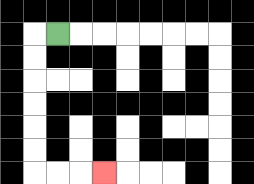{'start': '[2, 1]', 'end': '[4, 7]', 'path_directions': 'L,D,D,D,D,D,D,R,R,R', 'path_coordinates': '[[2, 1], [1, 1], [1, 2], [1, 3], [1, 4], [1, 5], [1, 6], [1, 7], [2, 7], [3, 7], [4, 7]]'}